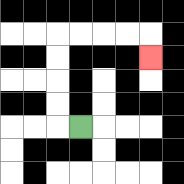{'start': '[3, 5]', 'end': '[6, 2]', 'path_directions': 'L,U,U,U,U,R,R,R,R,D', 'path_coordinates': '[[3, 5], [2, 5], [2, 4], [2, 3], [2, 2], [2, 1], [3, 1], [4, 1], [5, 1], [6, 1], [6, 2]]'}